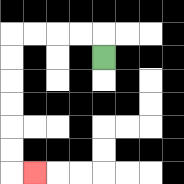{'start': '[4, 2]', 'end': '[1, 7]', 'path_directions': 'U,L,L,L,L,D,D,D,D,D,D,R', 'path_coordinates': '[[4, 2], [4, 1], [3, 1], [2, 1], [1, 1], [0, 1], [0, 2], [0, 3], [0, 4], [0, 5], [0, 6], [0, 7], [1, 7]]'}